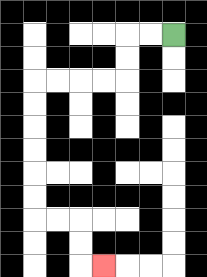{'start': '[7, 1]', 'end': '[4, 11]', 'path_directions': 'L,L,D,D,L,L,L,L,D,D,D,D,D,D,R,R,D,D,R', 'path_coordinates': '[[7, 1], [6, 1], [5, 1], [5, 2], [5, 3], [4, 3], [3, 3], [2, 3], [1, 3], [1, 4], [1, 5], [1, 6], [1, 7], [1, 8], [1, 9], [2, 9], [3, 9], [3, 10], [3, 11], [4, 11]]'}